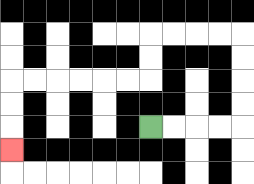{'start': '[6, 5]', 'end': '[0, 6]', 'path_directions': 'R,R,R,R,U,U,U,U,L,L,L,L,D,D,L,L,L,L,L,L,D,D,D', 'path_coordinates': '[[6, 5], [7, 5], [8, 5], [9, 5], [10, 5], [10, 4], [10, 3], [10, 2], [10, 1], [9, 1], [8, 1], [7, 1], [6, 1], [6, 2], [6, 3], [5, 3], [4, 3], [3, 3], [2, 3], [1, 3], [0, 3], [0, 4], [0, 5], [0, 6]]'}